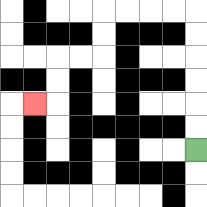{'start': '[8, 6]', 'end': '[1, 4]', 'path_directions': 'U,U,U,U,U,U,L,L,L,L,D,D,L,L,D,D,L', 'path_coordinates': '[[8, 6], [8, 5], [8, 4], [8, 3], [8, 2], [8, 1], [8, 0], [7, 0], [6, 0], [5, 0], [4, 0], [4, 1], [4, 2], [3, 2], [2, 2], [2, 3], [2, 4], [1, 4]]'}